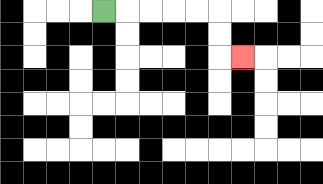{'start': '[4, 0]', 'end': '[10, 2]', 'path_directions': 'R,R,R,R,R,D,D,R', 'path_coordinates': '[[4, 0], [5, 0], [6, 0], [7, 0], [8, 0], [9, 0], [9, 1], [9, 2], [10, 2]]'}